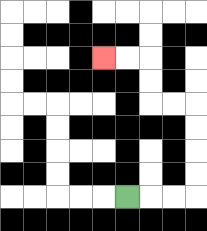{'start': '[5, 8]', 'end': '[4, 2]', 'path_directions': 'R,R,R,U,U,U,U,L,L,U,U,L,L', 'path_coordinates': '[[5, 8], [6, 8], [7, 8], [8, 8], [8, 7], [8, 6], [8, 5], [8, 4], [7, 4], [6, 4], [6, 3], [6, 2], [5, 2], [4, 2]]'}